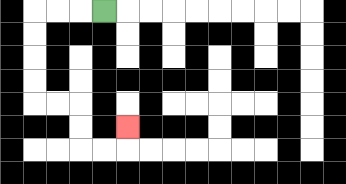{'start': '[4, 0]', 'end': '[5, 5]', 'path_directions': 'L,L,L,D,D,D,D,R,R,D,D,R,R,U', 'path_coordinates': '[[4, 0], [3, 0], [2, 0], [1, 0], [1, 1], [1, 2], [1, 3], [1, 4], [2, 4], [3, 4], [3, 5], [3, 6], [4, 6], [5, 6], [5, 5]]'}